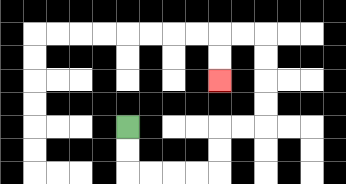{'start': '[5, 5]', 'end': '[9, 3]', 'path_directions': 'D,D,R,R,R,R,U,U,R,R,U,U,U,U,L,L,D,D', 'path_coordinates': '[[5, 5], [5, 6], [5, 7], [6, 7], [7, 7], [8, 7], [9, 7], [9, 6], [9, 5], [10, 5], [11, 5], [11, 4], [11, 3], [11, 2], [11, 1], [10, 1], [9, 1], [9, 2], [9, 3]]'}